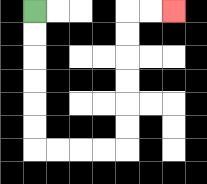{'start': '[1, 0]', 'end': '[7, 0]', 'path_directions': 'D,D,D,D,D,D,R,R,R,R,U,U,U,U,U,U,R,R', 'path_coordinates': '[[1, 0], [1, 1], [1, 2], [1, 3], [1, 4], [1, 5], [1, 6], [2, 6], [3, 6], [4, 6], [5, 6], [5, 5], [5, 4], [5, 3], [5, 2], [5, 1], [5, 0], [6, 0], [7, 0]]'}